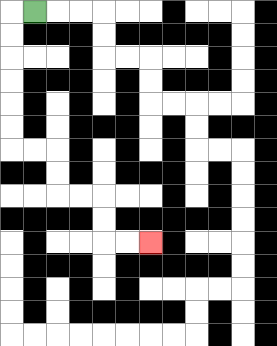{'start': '[1, 0]', 'end': '[6, 10]', 'path_directions': 'L,D,D,D,D,D,D,R,R,D,D,R,R,D,D,R,R', 'path_coordinates': '[[1, 0], [0, 0], [0, 1], [0, 2], [0, 3], [0, 4], [0, 5], [0, 6], [1, 6], [2, 6], [2, 7], [2, 8], [3, 8], [4, 8], [4, 9], [4, 10], [5, 10], [6, 10]]'}